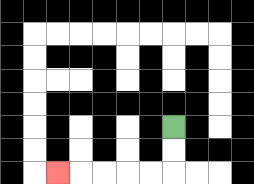{'start': '[7, 5]', 'end': '[2, 7]', 'path_directions': 'D,D,L,L,L,L,L', 'path_coordinates': '[[7, 5], [7, 6], [7, 7], [6, 7], [5, 7], [4, 7], [3, 7], [2, 7]]'}